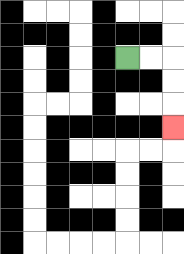{'start': '[5, 2]', 'end': '[7, 5]', 'path_directions': 'R,R,D,D,D', 'path_coordinates': '[[5, 2], [6, 2], [7, 2], [7, 3], [7, 4], [7, 5]]'}